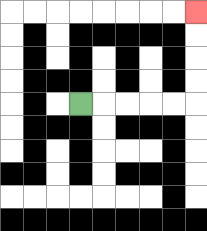{'start': '[3, 4]', 'end': '[8, 0]', 'path_directions': 'R,R,R,R,R,U,U,U,U', 'path_coordinates': '[[3, 4], [4, 4], [5, 4], [6, 4], [7, 4], [8, 4], [8, 3], [8, 2], [8, 1], [8, 0]]'}